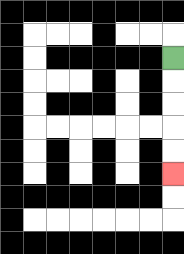{'start': '[7, 2]', 'end': '[7, 7]', 'path_directions': 'D,D,D,D,D', 'path_coordinates': '[[7, 2], [7, 3], [7, 4], [7, 5], [7, 6], [7, 7]]'}